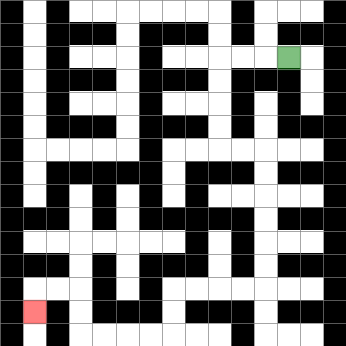{'start': '[12, 2]', 'end': '[1, 13]', 'path_directions': 'L,L,L,D,D,D,D,R,R,D,D,D,D,D,D,L,L,L,L,D,D,L,L,L,L,U,U,L,L,D', 'path_coordinates': '[[12, 2], [11, 2], [10, 2], [9, 2], [9, 3], [9, 4], [9, 5], [9, 6], [10, 6], [11, 6], [11, 7], [11, 8], [11, 9], [11, 10], [11, 11], [11, 12], [10, 12], [9, 12], [8, 12], [7, 12], [7, 13], [7, 14], [6, 14], [5, 14], [4, 14], [3, 14], [3, 13], [3, 12], [2, 12], [1, 12], [1, 13]]'}